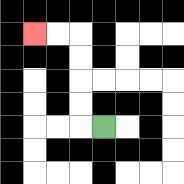{'start': '[4, 5]', 'end': '[1, 1]', 'path_directions': 'L,U,U,U,U,L,L', 'path_coordinates': '[[4, 5], [3, 5], [3, 4], [3, 3], [3, 2], [3, 1], [2, 1], [1, 1]]'}